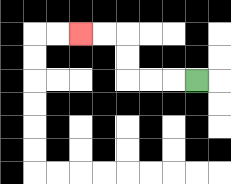{'start': '[8, 3]', 'end': '[3, 1]', 'path_directions': 'L,L,L,U,U,L,L', 'path_coordinates': '[[8, 3], [7, 3], [6, 3], [5, 3], [5, 2], [5, 1], [4, 1], [3, 1]]'}